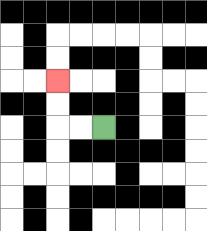{'start': '[4, 5]', 'end': '[2, 3]', 'path_directions': 'L,L,U,U', 'path_coordinates': '[[4, 5], [3, 5], [2, 5], [2, 4], [2, 3]]'}